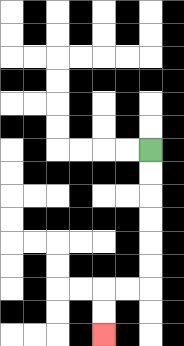{'start': '[6, 6]', 'end': '[4, 14]', 'path_directions': 'D,D,D,D,D,D,L,L,D,D', 'path_coordinates': '[[6, 6], [6, 7], [6, 8], [6, 9], [6, 10], [6, 11], [6, 12], [5, 12], [4, 12], [4, 13], [4, 14]]'}